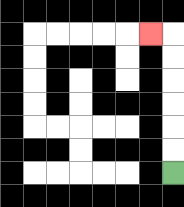{'start': '[7, 7]', 'end': '[6, 1]', 'path_directions': 'U,U,U,U,U,U,L', 'path_coordinates': '[[7, 7], [7, 6], [7, 5], [7, 4], [7, 3], [7, 2], [7, 1], [6, 1]]'}